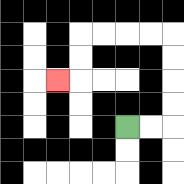{'start': '[5, 5]', 'end': '[2, 3]', 'path_directions': 'R,R,U,U,U,U,L,L,L,L,D,D,L', 'path_coordinates': '[[5, 5], [6, 5], [7, 5], [7, 4], [7, 3], [7, 2], [7, 1], [6, 1], [5, 1], [4, 1], [3, 1], [3, 2], [3, 3], [2, 3]]'}